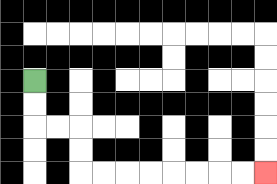{'start': '[1, 3]', 'end': '[11, 7]', 'path_directions': 'D,D,R,R,D,D,R,R,R,R,R,R,R,R', 'path_coordinates': '[[1, 3], [1, 4], [1, 5], [2, 5], [3, 5], [3, 6], [3, 7], [4, 7], [5, 7], [6, 7], [7, 7], [8, 7], [9, 7], [10, 7], [11, 7]]'}